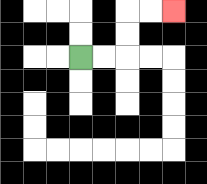{'start': '[3, 2]', 'end': '[7, 0]', 'path_directions': 'R,R,U,U,R,R', 'path_coordinates': '[[3, 2], [4, 2], [5, 2], [5, 1], [5, 0], [6, 0], [7, 0]]'}